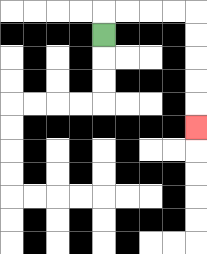{'start': '[4, 1]', 'end': '[8, 5]', 'path_directions': 'U,R,R,R,R,D,D,D,D,D', 'path_coordinates': '[[4, 1], [4, 0], [5, 0], [6, 0], [7, 0], [8, 0], [8, 1], [8, 2], [8, 3], [8, 4], [8, 5]]'}